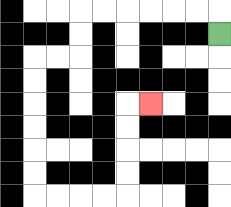{'start': '[9, 1]', 'end': '[6, 4]', 'path_directions': 'U,L,L,L,L,L,L,D,D,L,L,D,D,D,D,D,D,R,R,R,R,U,U,U,U,R', 'path_coordinates': '[[9, 1], [9, 0], [8, 0], [7, 0], [6, 0], [5, 0], [4, 0], [3, 0], [3, 1], [3, 2], [2, 2], [1, 2], [1, 3], [1, 4], [1, 5], [1, 6], [1, 7], [1, 8], [2, 8], [3, 8], [4, 8], [5, 8], [5, 7], [5, 6], [5, 5], [5, 4], [6, 4]]'}